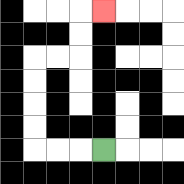{'start': '[4, 6]', 'end': '[4, 0]', 'path_directions': 'L,L,L,U,U,U,U,R,R,U,U,R', 'path_coordinates': '[[4, 6], [3, 6], [2, 6], [1, 6], [1, 5], [1, 4], [1, 3], [1, 2], [2, 2], [3, 2], [3, 1], [3, 0], [4, 0]]'}